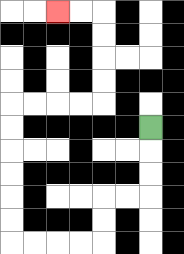{'start': '[6, 5]', 'end': '[2, 0]', 'path_directions': 'D,D,D,L,L,D,D,L,L,L,L,U,U,U,U,U,U,R,R,R,R,U,U,U,U,L,L', 'path_coordinates': '[[6, 5], [6, 6], [6, 7], [6, 8], [5, 8], [4, 8], [4, 9], [4, 10], [3, 10], [2, 10], [1, 10], [0, 10], [0, 9], [0, 8], [0, 7], [0, 6], [0, 5], [0, 4], [1, 4], [2, 4], [3, 4], [4, 4], [4, 3], [4, 2], [4, 1], [4, 0], [3, 0], [2, 0]]'}